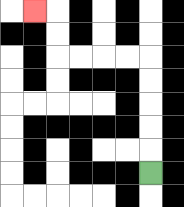{'start': '[6, 7]', 'end': '[1, 0]', 'path_directions': 'U,U,U,U,U,L,L,L,L,U,U,L', 'path_coordinates': '[[6, 7], [6, 6], [6, 5], [6, 4], [6, 3], [6, 2], [5, 2], [4, 2], [3, 2], [2, 2], [2, 1], [2, 0], [1, 0]]'}